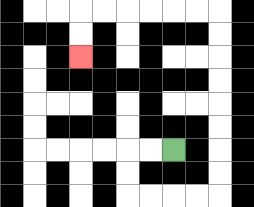{'start': '[7, 6]', 'end': '[3, 2]', 'path_directions': 'L,L,D,D,R,R,R,R,U,U,U,U,U,U,U,U,L,L,L,L,L,L,D,D', 'path_coordinates': '[[7, 6], [6, 6], [5, 6], [5, 7], [5, 8], [6, 8], [7, 8], [8, 8], [9, 8], [9, 7], [9, 6], [9, 5], [9, 4], [9, 3], [9, 2], [9, 1], [9, 0], [8, 0], [7, 0], [6, 0], [5, 0], [4, 0], [3, 0], [3, 1], [3, 2]]'}